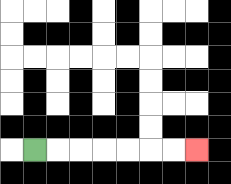{'start': '[1, 6]', 'end': '[8, 6]', 'path_directions': 'R,R,R,R,R,R,R', 'path_coordinates': '[[1, 6], [2, 6], [3, 6], [4, 6], [5, 6], [6, 6], [7, 6], [8, 6]]'}